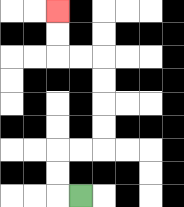{'start': '[3, 8]', 'end': '[2, 0]', 'path_directions': 'L,U,U,R,R,U,U,U,U,L,L,U,U', 'path_coordinates': '[[3, 8], [2, 8], [2, 7], [2, 6], [3, 6], [4, 6], [4, 5], [4, 4], [4, 3], [4, 2], [3, 2], [2, 2], [2, 1], [2, 0]]'}